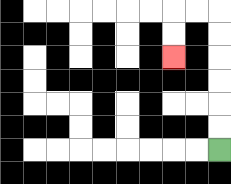{'start': '[9, 6]', 'end': '[7, 2]', 'path_directions': 'U,U,U,U,U,U,L,L,D,D', 'path_coordinates': '[[9, 6], [9, 5], [9, 4], [9, 3], [9, 2], [9, 1], [9, 0], [8, 0], [7, 0], [7, 1], [7, 2]]'}